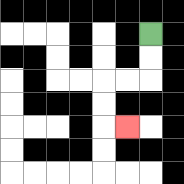{'start': '[6, 1]', 'end': '[5, 5]', 'path_directions': 'D,D,L,L,D,D,R', 'path_coordinates': '[[6, 1], [6, 2], [6, 3], [5, 3], [4, 3], [4, 4], [4, 5], [5, 5]]'}